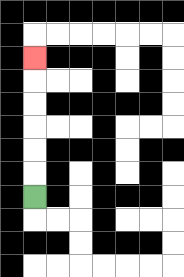{'start': '[1, 8]', 'end': '[1, 2]', 'path_directions': 'U,U,U,U,U,U', 'path_coordinates': '[[1, 8], [1, 7], [1, 6], [1, 5], [1, 4], [1, 3], [1, 2]]'}